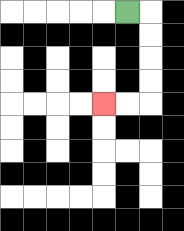{'start': '[5, 0]', 'end': '[4, 4]', 'path_directions': 'R,D,D,D,D,L,L', 'path_coordinates': '[[5, 0], [6, 0], [6, 1], [6, 2], [6, 3], [6, 4], [5, 4], [4, 4]]'}